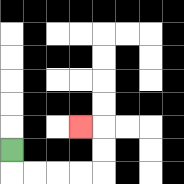{'start': '[0, 6]', 'end': '[3, 5]', 'path_directions': 'D,R,R,R,R,U,U,L', 'path_coordinates': '[[0, 6], [0, 7], [1, 7], [2, 7], [3, 7], [4, 7], [4, 6], [4, 5], [3, 5]]'}